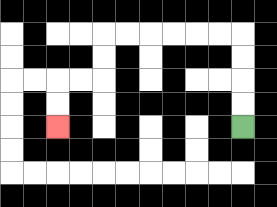{'start': '[10, 5]', 'end': '[2, 5]', 'path_directions': 'U,U,U,U,L,L,L,L,L,L,D,D,L,L,D,D', 'path_coordinates': '[[10, 5], [10, 4], [10, 3], [10, 2], [10, 1], [9, 1], [8, 1], [7, 1], [6, 1], [5, 1], [4, 1], [4, 2], [4, 3], [3, 3], [2, 3], [2, 4], [2, 5]]'}